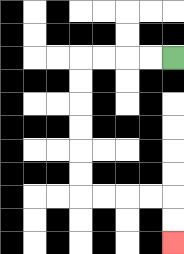{'start': '[7, 2]', 'end': '[7, 10]', 'path_directions': 'L,L,L,L,D,D,D,D,D,D,R,R,R,R,D,D', 'path_coordinates': '[[7, 2], [6, 2], [5, 2], [4, 2], [3, 2], [3, 3], [3, 4], [3, 5], [3, 6], [3, 7], [3, 8], [4, 8], [5, 8], [6, 8], [7, 8], [7, 9], [7, 10]]'}